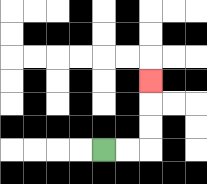{'start': '[4, 6]', 'end': '[6, 3]', 'path_directions': 'R,R,U,U,U', 'path_coordinates': '[[4, 6], [5, 6], [6, 6], [6, 5], [6, 4], [6, 3]]'}